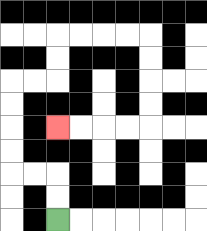{'start': '[2, 9]', 'end': '[2, 5]', 'path_directions': 'U,U,L,L,U,U,U,U,R,R,U,U,R,R,R,R,D,D,D,D,L,L,L,L', 'path_coordinates': '[[2, 9], [2, 8], [2, 7], [1, 7], [0, 7], [0, 6], [0, 5], [0, 4], [0, 3], [1, 3], [2, 3], [2, 2], [2, 1], [3, 1], [4, 1], [5, 1], [6, 1], [6, 2], [6, 3], [6, 4], [6, 5], [5, 5], [4, 5], [3, 5], [2, 5]]'}